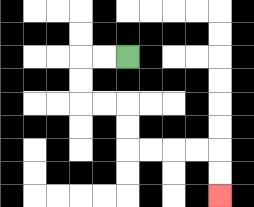{'start': '[5, 2]', 'end': '[9, 8]', 'path_directions': 'L,L,D,D,R,R,D,D,R,R,R,R,D,D', 'path_coordinates': '[[5, 2], [4, 2], [3, 2], [3, 3], [3, 4], [4, 4], [5, 4], [5, 5], [5, 6], [6, 6], [7, 6], [8, 6], [9, 6], [9, 7], [9, 8]]'}